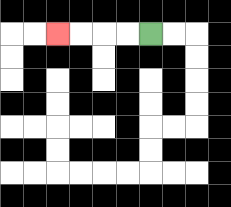{'start': '[6, 1]', 'end': '[2, 1]', 'path_directions': 'L,L,L,L', 'path_coordinates': '[[6, 1], [5, 1], [4, 1], [3, 1], [2, 1]]'}